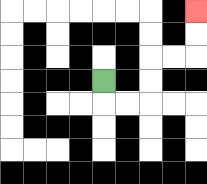{'start': '[4, 3]', 'end': '[8, 0]', 'path_directions': 'D,R,R,U,U,R,R,U,U', 'path_coordinates': '[[4, 3], [4, 4], [5, 4], [6, 4], [6, 3], [6, 2], [7, 2], [8, 2], [8, 1], [8, 0]]'}